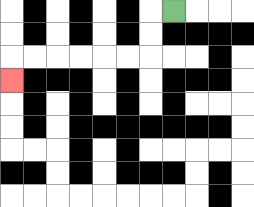{'start': '[7, 0]', 'end': '[0, 3]', 'path_directions': 'L,D,D,L,L,L,L,L,L,D', 'path_coordinates': '[[7, 0], [6, 0], [6, 1], [6, 2], [5, 2], [4, 2], [3, 2], [2, 2], [1, 2], [0, 2], [0, 3]]'}